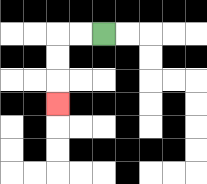{'start': '[4, 1]', 'end': '[2, 4]', 'path_directions': 'L,L,D,D,D', 'path_coordinates': '[[4, 1], [3, 1], [2, 1], [2, 2], [2, 3], [2, 4]]'}